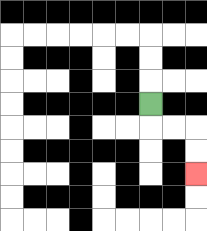{'start': '[6, 4]', 'end': '[8, 7]', 'path_directions': 'D,R,R,D,D', 'path_coordinates': '[[6, 4], [6, 5], [7, 5], [8, 5], [8, 6], [8, 7]]'}